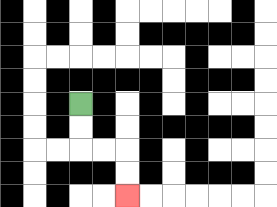{'start': '[3, 4]', 'end': '[5, 8]', 'path_directions': 'D,D,R,R,D,D', 'path_coordinates': '[[3, 4], [3, 5], [3, 6], [4, 6], [5, 6], [5, 7], [5, 8]]'}